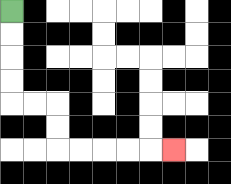{'start': '[0, 0]', 'end': '[7, 6]', 'path_directions': 'D,D,D,D,R,R,D,D,R,R,R,R,R', 'path_coordinates': '[[0, 0], [0, 1], [0, 2], [0, 3], [0, 4], [1, 4], [2, 4], [2, 5], [2, 6], [3, 6], [4, 6], [5, 6], [6, 6], [7, 6]]'}